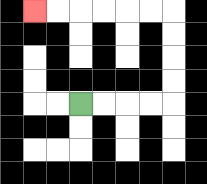{'start': '[3, 4]', 'end': '[1, 0]', 'path_directions': 'R,R,R,R,U,U,U,U,L,L,L,L,L,L', 'path_coordinates': '[[3, 4], [4, 4], [5, 4], [6, 4], [7, 4], [7, 3], [7, 2], [7, 1], [7, 0], [6, 0], [5, 0], [4, 0], [3, 0], [2, 0], [1, 0]]'}